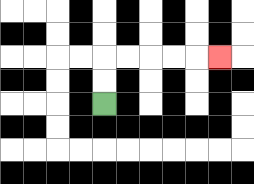{'start': '[4, 4]', 'end': '[9, 2]', 'path_directions': 'U,U,R,R,R,R,R', 'path_coordinates': '[[4, 4], [4, 3], [4, 2], [5, 2], [6, 2], [7, 2], [8, 2], [9, 2]]'}